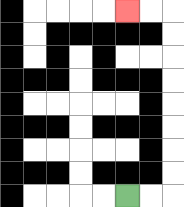{'start': '[5, 8]', 'end': '[5, 0]', 'path_directions': 'R,R,U,U,U,U,U,U,U,U,L,L', 'path_coordinates': '[[5, 8], [6, 8], [7, 8], [7, 7], [7, 6], [7, 5], [7, 4], [7, 3], [7, 2], [7, 1], [7, 0], [6, 0], [5, 0]]'}